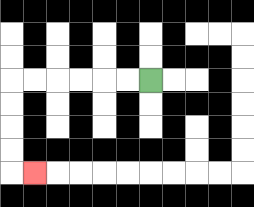{'start': '[6, 3]', 'end': '[1, 7]', 'path_directions': 'L,L,L,L,L,L,D,D,D,D,R', 'path_coordinates': '[[6, 3], [5, 3], [4, 3], [3, 3], [2, 3], [1, 3], [0, 3], [0, 4], [0, 5], [0, 6], [0, 7], [1, 7]]'}